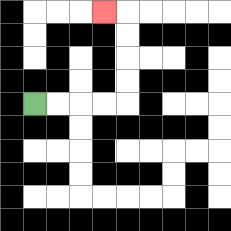{'start': '[1, 4]', 'end': '[4, 0]', 'path_directions': 'R,R,R,R,U,U,U,U,L', 'path_coordinates': '[[1, 4], [2, 4], [3, 4], [4, 4], [5, 4], [5, 3], [5, 2], [5, 1], [5, 0], [4, 0]]'}